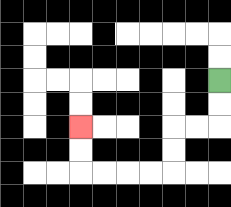{'start': '[9, 3]', 'end': '[3, 5]', 'path_directions': 'D,D,L,L,D,D,L,L,L,L,U,U', 'path_coordinates': '[[9, 3], [9, 4], [9, 5], [8, 5], [7, 5], [7, 6], [7, 7], [6, 7], [5, 7], [4, 7], [3, 7], [3, 6], [3, 5]]'}